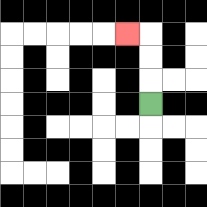{'start': '[6, 4]', 'end': '[5, 1]', 'path_directions': 'U,U,U,L', 'path_coordinates': '[[6, 4], [6, 3], [6, 2], [6, 1], [5, 1]]'}